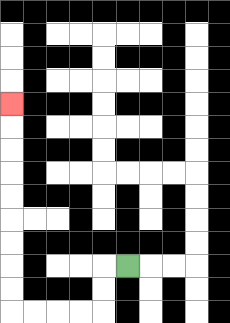{'start': '[5, 11]', 'end': '[0, 4]', 'path_directions': 'L,D,D,L,L,L,L,U,U,U,U,U,U,U,U,U', 'path_coordinates': '[[5, 11], [4, 11], [4, 12], [4, 13], [3, 13], [2, 13], [1, 13], [0, 13], [0, 12], [0, 11], [0, 10], [0, 9], [0, 8], [0, 7], [0, 6], [0, 5], [0, 4]]'}